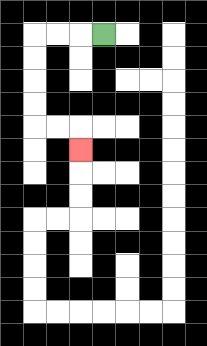{'start': '[4, 1]', 'end': '[3, 6]', 'path_directions': 'L,L,L,D,D,D,D,R,R,D', 'path_coordinates': '[[4, 1], [3, 1], [2, 1], [1, 1], [1, 2], [1, 3], [1, 4], [1, 5], [2, 5], [3, 5], [3, 6]]'}